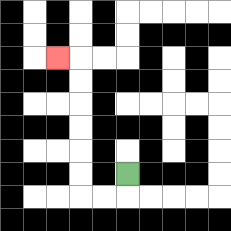{'start': '[5, 7]', 'end': '[2, 2]', 'path_directions': 'D,L,L,U,U,U,U,U,U,L', 'path_coordinates': '[[5, 7], [5, 8], [4, 8], [3, 8], [3, 7], [3, 6], [3, 5], [3, 4], [3, 3], [3, 2], [2, 2]]'}